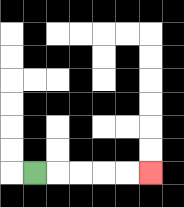{'start': '[1, 7]', 'end': '[6, 7]', 'path_directions': 'R,R,R,R,R', 'path_coordinates': '[[1, 7], [2, 7], [3, 7], [4, 7], [5, 7], [6, 7]]'}